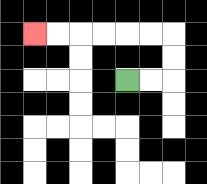{'start': '[5, 3]', 'end': '[1, 1]', 'path_directions': 'R,R,U,U,L,L,L,L,L,L', 'path_coordinates': '[[5, 3], [6, 3], [7, 3], [7, 2], [7, 1], [6, 1], [5, 1], [4, 1], [3, 1], [2, 1], [1, 1]]'}